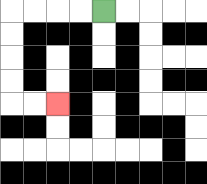{'start': '[4, 0]', 'end': '[2, 4]', 'path_directions': 'L,L,L,L,D,D,D,D,R,R', 'path_coordinates': '[[4, 0], [3, 0], [2, 0], [1, 0], [0, 0], [0, 1], [0, 2], [0, 3], [0, 4], [1, 4], [2, 4]]'}